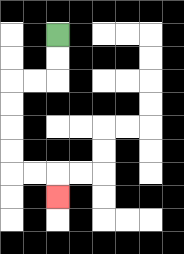{'start': '[2, 1]', 'end': '[2, 8]', 'path_directions': 'D,D,L,L,D,D,D,D,R,R,D', 'path_coordinates': '[[2, 1], [2, 2], [2, 3], [1, 3], [0, 3], [0, 4], [0, 5], [0, 6], [0, 7], [1, 7], [2, 7], [2, 8]]'}